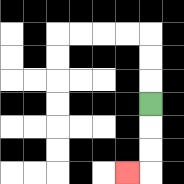{'start': '[6, 4]', 'end': '[5, 7]', 'path_directions': 'D,D,D,L', 'path_coordinates': '[[6, 4], [6, 5], [6, 6], [6, 7], [5, 7]]'}